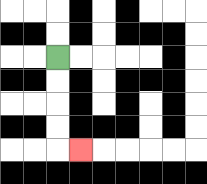{'start': '[2, 2]', 'end': '[3, 6]', 'path_directions': 'D,D,D,D,R', 'path_coordinates': '[[2, 2], [2, 3], [2, 4], [2, 5], [2, 6], [3, 6]]'}